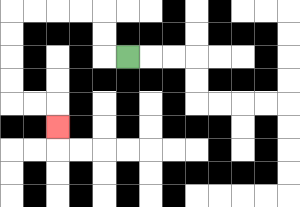{'start': '[5, 2]', 'end': '[2, 5]', 'path_directions': 'L,U,U,L,L,L,L,D,D,D,D,R,R,D', 'path_coordinates': '[[5, 2], [4, 2], [4, 1], [4, 0], [3, 0], [2, 0], [1, 0], [0, 0], [0, 1], [0, 2], [0, 3], [0, 4], [1, 4], [2, 4], [2, 5]]'}